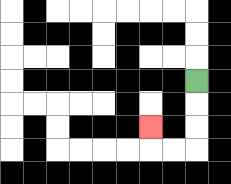{'start': '[8, 3]', 'end': '[6, 5]', 'path_directions': 'D,D,D,L,L,U', 'path_coordinates': '[[8, 3], [8, 4], [8, 5], [8, 6], [7, 6], [6, 6], [6, 5]]'}